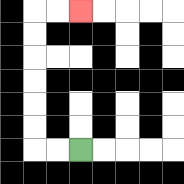{'start': '[3, 6]', 'end': '[3, 0]', 'path_directions': 'L,L,U,U,U,U,U,U,R,R', 'path_coordinates': '[[3, 6], [2, 6], [1, 6], [1, 5], [1, 4], [1, 3], [1, 2], [1, 1], [1, 0], [2, 0], [3, 0]]'}